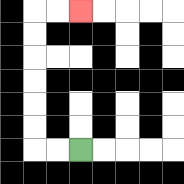{'start': '[3, 6]', 'end': '[3, 0]', 'path_directions': 'L,L,U,U,U,U,U,U,R,R', 'path_coordinates': '[[3, 6], [2, 6], [1, 6], [1, 5], [1, 4], [1, 3], [1, 2], [1, 1], [1, 0], [2, 0], [3, 0]]'}